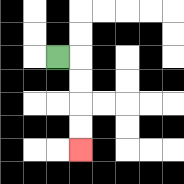{'start': '[2, 2]', 'end': '[3, 6]', 'path_directions': 'R,D,D,D,D', 'path_coordinates': '[[2, 2], [3, 2], [3, 3], [3, 4], [3, 5], [3, 6]]'}